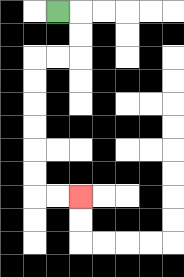{'start': '[2, 0]', 'end': '[3, 8]', 'path_directions': 'R,D,D,L,L,D,D,D,D,D,D,R,R', 'path_coordinates': '[[2, 0], [3, 0], [3, 1], [3, 2], [2, 2], [1, 2], [1, 3], [1, 4], [1, 5], [1, 6], [1, 7], [1, 8], [2, 8], [3, 8]]'}